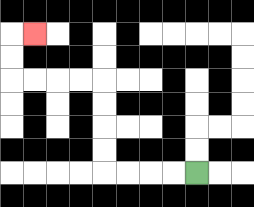{'start': '[8, 7]', 'end': '[1, 1]', 'path_directions': 'L,L,L,L,U,U,U,U,L,L,L,L,U,U,R', 'path_coordinates': '[[8, 7], [7, 7], [6, 7], [5, 7], [4, 7], [4, 6], [4, 5], [4, 4], [4, 3], [3, 3], [2, 3], [1, 3], [0, 3], [0, 2], [0, 1], [1, 1]]'}